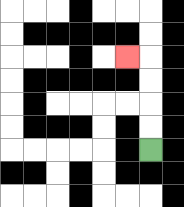{'start': '[6, 6]', 'end': '[5, 2]', 'path_directions': 'U,U,U,U,L', 'path_coordinates': '[[6, 6], [6, 5], [6, 4], [6, 3], [6, 2], [5, 2]]'}